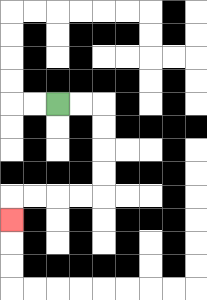{'start': '[2, 4]', 'end': '[0, 9]', 'path_directions': 'R,R,D,D,D,D,L,L,L,L,D', 'path_coordinates': '[[2, 4], [3, 4], [4, 4], [4, 5], [4, 6], [4, 7], [4, 8], [3, 8], [2, 8], [1, 8], [0, 8], [0, 9]]'}